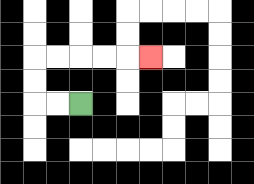{'start': '[3, 4]', 'end': '[6, 2]', 'path_directions': 'L,L,U,U,R,R,R,R,R', 'path_coordinates': '[[3, 4], [2, 4], [1, 4], [1, 3], [1, 2], [2, 2], [3, 2], [4, 2], [5, 2], [6, 2]]'}